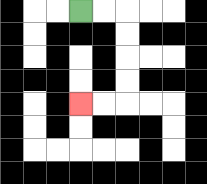{'start': '[3, 0]', 'end': '[3, 4]', 'path_directions': 'R,R,D,D,D,D,L,L', 'path_coordinates': '[[3, 0], [4, 0], [5, 0], [5, 1], [5, 2], [5, 3], [5, 4], [4, 4], [3, 4]]'}